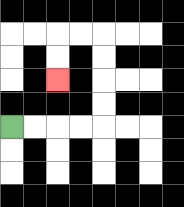{'start': '[0, 5]', 'end': '[2, 3]', 'path_directions': 'R,R,R,R,U,U,U,U,L,L,D,D', 'path_coordinates': '[[0, 5], [1, 5], [2, 5], [3, 5], [4, 5], [4, 4], [4, 3], [4, 2], [4, 1], [3, 1], [2, 1], [2, 2], [2, 3]]'}